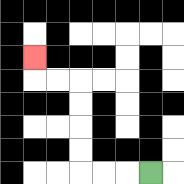{'start': '[6, 7]', 'end': '[1, 2]', 'path_directions': 'L,L,L,U,U,U,U,L,L,U', 'path_coordinates': '[[6, 7], [5, 7], [4, 7], [3, 7], [3, 6], [3, 5], [3, 4], [3, 3], [2, 3], [1, 3], [1, 2]]'}